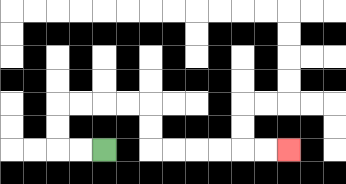{'start': '[4, 6]', 'end': '[12, 6]', 'path_directions': 'L,L,U,U,R,R,R,R,D,D,R,R,R,R,R,R', 'path_coordinates': '[[4, 6], [3, 6], [2, 6], [2, 5], [2, 4], [3, 4], [4, 4], [5, 4], [6, 4], [6, 5], [6, 6], [7, 6], [8, 6], [9, 6], [10, 6], [11, 6], [12, 6]]'}